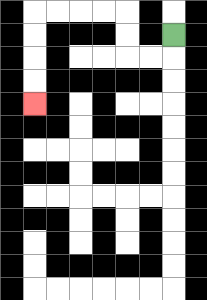{'start': '[7, 1]', 'end': '[1, 4]', 'path_directions': 'D,L,L,U,U,L,L,L,L,D,D,D,D', 'path_coordinates': '[[7, 1], [7, 2], [6, 2], [5, 2], [5, 1], [5, 0], [4, 0], [3, 0], [2, 0], [1, 0], [1, 1], [1, 2], [1, 3], [1, 4]]'}